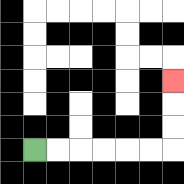{'start': '[1, 6]', 'end': '[7, 3]', 'path_directions': 'R,R,R,R,R,R,U,U,U', 'path_coordinates': '[[1, 6], [2, 6], [3, 6], [4, 6], [5, 6], [6, 6], [7, 6], [7, 5], [7, 4], [7, 3]]'}